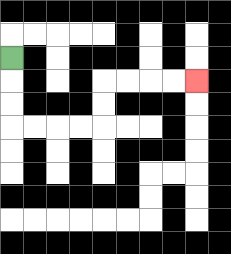{'start': '[0, 2]', 'end': '[8, 3]', 'path_directions': 'D,D,D,R,R,R,R,U,U,R,R,R,R', 'path_coordinates': '[[0, 2], [0, 3], [0, 4], [0, 5], [1, 5], [2, 5], [3, 5], [4, 5], [4, 4], [4, 3], [5, 3], [6, 3], [7, 3], [8, 3]]'}